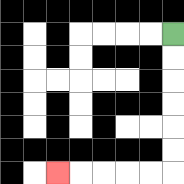{'start': '[7, 1]', 'end': '[2, 7]', 'path_directions': 'D,D,D,D,D,D,L,L,L,L,L', 'path_coordinates': '[[7, 1], [7, 2], [7, 3], [7, 4], [7, 5], [7, 6], [7, 7], [6, 7], [5, 7], [4, 7], [3, 7], [2, 7]]'}